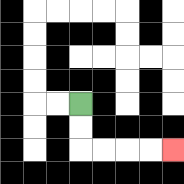{'start': '[3, 4]', 'end': '[7, 6]', 'path_directions': 'D,D,R,R,R,R', 'path_coordinates': '[[3, 4], [3, 5], [3, 6], [4, 6], [5, 6], [6, 6], [7, 6]]'}